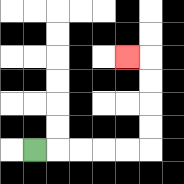{'start': '[1, 6]', 'end': '[5, 2]', 'path_directions': 'R,R,R,R,R,U,U,U,U,L', 'path_coordinates': '[[1, 6], [2, 6], [3, 6], [4, 6], [5, 6], [6, 6], [6, 5], [6, 4], [6, 3], [6, 2], [5, 2]]'}